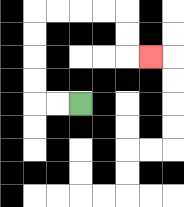{'start': '[3, 4]', 'end': '[6, 2]', 'path_directions': 'L,L,U,U,U,U,R,R,R,R,D,D,R', 'path_coordinates': '[[3, 4], [2, 4], [1, 4], [1, 3], [1, 2], [1, 1], [1, 0], [2, 0], [3, 0], [4, 0], [5, 0], [5, 1], [5, 2], [6, 2]]'}